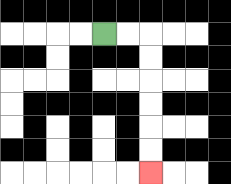{'start': '[4, 1]', 'end': '[6, 7]', 'path_directions': 'R,R,D,D,D,D,D,D', 'path_coordinates': '[[4, 1], [5, 1], [6, 1], [6, 2], [6, 3], [6, 4], [6, 5], [6, 6], [6, 7]]'}